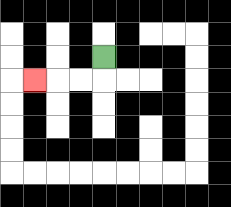{'start': '[4, 2]', 'end': '[1, 3]', 'path_directions': 'D,L,L,L', 'path_coordinates': '[[4, 2], [4, 3], [3, 3], [2, 3], [1, 3]]'}